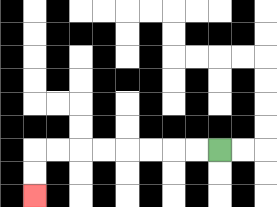{'start': '[9, 6]', 'end': '[1, 8]', 'path_directions': 'L,L,L,L,L,L,L,L,D,D', 'path_coordinates': '[[9, 6], [8, 6], [7, 6], [6, 6], [5, 6], [4, 6], [3, 6], [2, 6], [1, 6], [1, 7], [1, 8]]'}